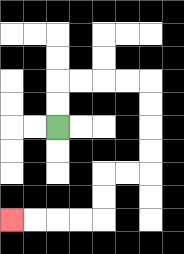{'start': '[2, 5]', 'end': '[0, 9]', 'path_directions': 'U,U,R,R,R,R,D,D,D,D,L,L,D,D,L,L,L,L', 'path_coordinates': '[[2, 5], [2, 4], [2, 3], [3, 3], [4, 3], [5, 3], [6, 3], [6, 4], [6, 5], [6, 6], [6, 7], [5, 7], [4, 7], [4, 8], [4, 9], [3, 9], [2, 9], [1, 9], [0, 9]]'}